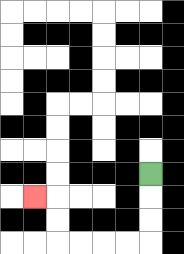{'start': '[6, 7]', 'end': '[1, 8]', 'path_directions': 'D,D,D,L,L,L,L,U,U,L', 'path_coordinates': '[[6, 7], [6, 8], [6, 9], [6, 10], [5, 10], [4, 10], [3, 10], [2, 10], [2, 9], [2, 8], [1, 8]]'}